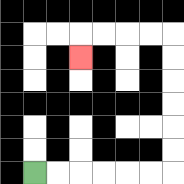{'start': '[1, 7]', 'end': '[3, 2]', 'path_directions': 'R,R,R,R,R,R,U,U,U,U,U,U,L,L,L,L,D', 'path_coordinates': '[[1, 7], [2, 7], [3, 7], [4, 7], [5, 7], [6, 7], [7, 7], [7, 6], [7, 5], [7, 4], [7, 3], [7, 2], [7, 1], [6, 1], [5, 1], [4, 1], [3, 1], [3, 2]]'}